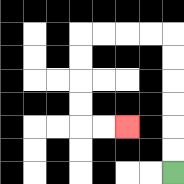{'start': '[7, 7]', 'end': '[5, 5]', 'path_directions': 'U,U,U,U,U,U,L,L,L,L,D,D,D,D,R,R', 'path_coordinates': '[[7, 7], [7, 6], [7, 5], [7, 4], [7, 3], [7, 2], [7, 1], [6, 1], [5, 1], [4, 1], [3, 1], [3, 2], [3, 3], [3, 4], [3, 5], [4, 5], [5, 5]]'}